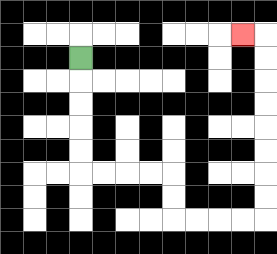{'start': '[3, 2]', 'end': '[10, 1]', 'path_directions': 'D,D,D,D,D,R,R,R,R,D,D,R,R,R,R,U,U,U,U,U,U,U,U,L', 'path_coordinates': '[[3, 2], [3, 3], [3, 4], [3, 5], [3, 6], [3, 7], [4, 7], [5, 7], [6, 7], [7, 7], [7, 8], [7, 9], [8, 9], [9, 9], [10, 9], [11, 9], [11, 8], [11, 7], [11, 6], [11, 5], [11, 4], [11, 3], [11, 2], [11, 1], [10, 1]]'}